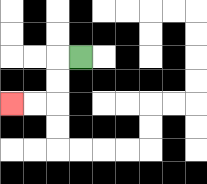{'start': '[3, 2]', 'end': '[0, 4]', 'path_directions': 'L,D,D,L,L', 'path_coordinates': '[[3, 2], [2, 2], [2, 3], [2, 4], [1, 4], [0, 4]]'}